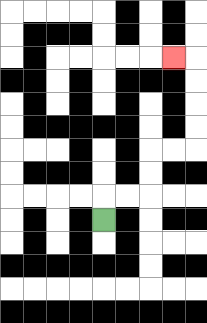{'start': '[4, 9]', 'end': '[7, 2]', 'path_directions': 'U,R,R,U,U,R,R,U,U,U,U,L', 'path_coordinates': '[[4, 9], [4, 8], [5, 8], [6, 8], [6, 7], [6, 6], [7, 6], [8, 6], [8, 5], [8, 4], [8, 3], [8, 2], [7, 2]]'}